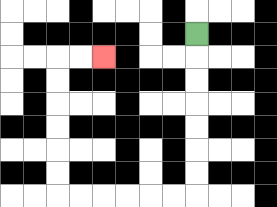{'start': '[8, 1]', 'end': '[4, 2]', 'path_directions': 'D,D,D,D,D,D,D,L,L,L,L,L,L,U,U,U,U,U,U,R,R', 'path_coordinates': '[[8, 1], [8, 2], [8, 3], [8, 4], [8, 5], [8, 6], [8, 7], [8, 8], [7, 8], [6, 8], [5, 8], [4, 8], [3, 8], [2, 8], [2, 7], [2, 6], [2, 5], [2, 4], [2, 3], [2, 2], [3, 2], [4, 2]]'}